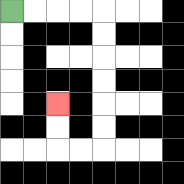{'start': '[0, 0]', 'end': '[2, 4]', 'path_directions': 'R,R,R,R,D,D,D,D,D,D,L,L,U,U', 'path_coordinates': '[[0, 0], [1, 0], [2, 0], [3, 0], [4, 0], [4, 1], [4, 2], [4, 3], [4, 4], [4, 5], [4, 6], [3, 6], [2, 6], [2, 5], [2, 4]]'}